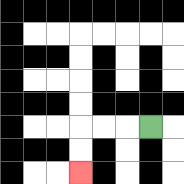{'start': '[6, 5]', 'end': '[3, 7]', 'path_directions': 'L,L,L,D,D', 'path_coordinates': '[[6, 5], [5, 5], [4, 5], [3, 5], [3, 6], [3, 7]]'}